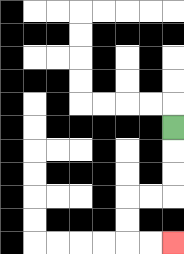{'start': '[7, 5]', 'end': '[7, 10]', 'path_directions': 'D,D,D,L,L,D,D,R,R', 'path_coordinates': '[[7, 5], [7, 6], [7, 7], [7, 8], [6, 8], [5, 8], [5, 9], [5, 10], [6, 10], [7, 10]]'}